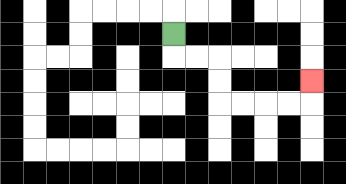{'start': '[7, 1]', 'end': '[13, 3]', 'path_directions': 'D,R,R,D,D,R,R,R,R,U', 'path_coordinates': '[[7, 1], [7, 2], [8, 2], [9, 2], [9, 3], [9, 4], [10, 4], [11, 4], [12, 4], [13, 4], [13, 3]]'}